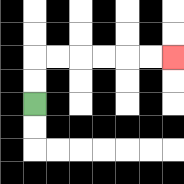{'start': '[1, 4]', 'end': '[7, 2]', 'path_directions': 'U,U,R,R,R,R,R,R', 'path_coordinates': '[[1, 4], [1, 3], [1, 2], [2, 2], [3, 2], [4, 2], [5, 2], [6, 2], [7, 2]]'}